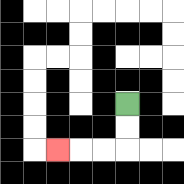{'start': '[5, 4]', 'end': '[2, 6]', 'path_directions': 'D,D,L,L,L', 'path_coordinates': '[[5, 4], [5, 5], [5, 6], [4, 6], [3, 6], [2, 6]]'}